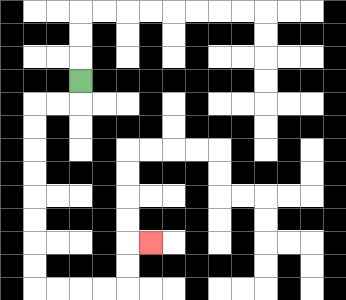{'start': '[3, 3]', 'end': '[6, 10]', 'path_directions': 'D,L,L,D,D,D,D,D,D,D,D,R,R,R,R,U,U,R', 'path_coordinates': '[[3, 3], [3, 4], [2, 4], [1, 4], [1, 5], [1, 6], [1, 7], [1, 8], [1, 9], [1, 10], [1, 11], [1, 12], [2, 12], [3, 12], [4, 12], [5, 12], [5, 11], [5, 10], [6, 10]]'}